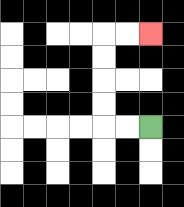{'start': '[6, 5]', 'end': '[6, 1]', 'path_directions': 'L,L,U,U,U,U,R,R', 'path_coordinates': '[[6, 5], [5, 5], [4, 5], [4, 4], [4, 3], [4, 2], [4, 1], [5, 1], [6, 1]]'}